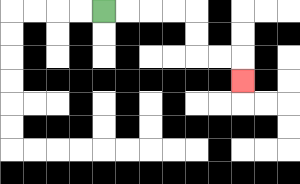{'start': '[4, 0]', 'end': '[10, 3]', 'path_directions': 'R,R,R,R,D,D,R,R,D', 'path_coordinates': '[[4, 0], [5, 0], [6, 0], [7, 0], [8, 0], [8, 1], [8, 2], [9, 2], [10, 2], [10, 3]]'}